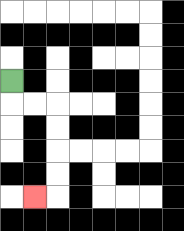{'start': '[0, 3]', 'end': '[1, 8]', 'path_directions': 'D,R,R,D,D,D,D,L', 'path_coordinates': '[[0, 3], [0, 4], [1, 4], [2, 4], [2, 5], [2, 6], [2, 7], [2, 8], [1, 8]]'}